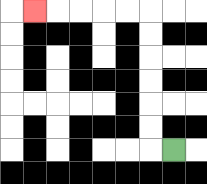{'start': '[7, 6]', 'end': '[1, 0]', 'path_directions': 'L,U,U,U,U,U,U,L,L,L,L,L', 'path_coordinates': '[[7, 6], [6, 6], [6, 5], [6, 4], [6, 3], [6, 2], [6, 1], [6, 0], [5, 0], [4, 0], [3, 0], [2, 0], [1, 0]]'}